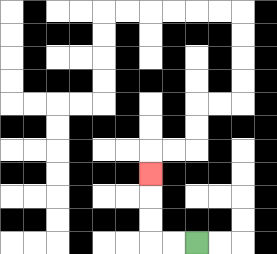{'start': '[8, 10]', 'end': '[6, 7]', 'path_directions': 'L,L,U,U,U', 'path_coordinates': '[[8, 10], [7, 10], [6, 10], [6, 9], [6, 8], [6, 7]]'}